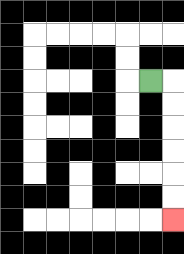{'start': '[6, 3]', 'end': '[7, 9]', 'path_directions': 'R,D,D,D,D,D,D', 'path_coordinates': '[[6, 3], [7, 3], [7, 4], [7, 5], [7, 6], [7, 7], [7, 8], [7, 9]]'}